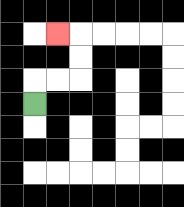{'start': '[1, 4]', 'end': '[2, 1]', 'path_directions': 'U,R,R,U,U,L', 'path_coordinates': '[[1, 4], [1, 3], [2, 3], [3, 3], [3, 2], [3, 1], [2, 1]]'}